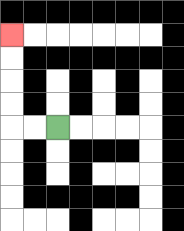{'start': '[2, 5]', 'end': '[0, 1]', 'path_directions': 'L,L,U,U,U,U', 'path_coordinates': '[[2, 5], [1, 5], [0, 5], [0, 4], [0, 3], [0, 2], [0, 1]]'}